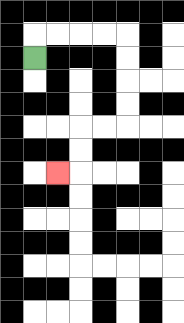{'start': '[1, 2]', 'end': '[2, 7]', 'path_directions': 'U,R,R,R,R,D,D,D,D,L,L,D,D,L', 'path_coordinates': '[[1, 2], [1, 1], [2, 1], [3, 1], [4, 1], [5, 1], [5, 2], [5, 3], [5, 4], [5, 5], [4, 5], [3, 5], [3, 6], [3, 7], [2, 7]]'}